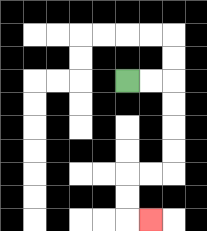{'start': '[5, 3]', 'end': '[6, 9]', 'path_directions': 'R,R,D,D,D,D,L,L,D,D,R', 'path_coordinates': '[[5, 3], [6, 3], [7, 3], [7, 4], [7, 5], [7, 6], [7, 7], [6, 7], [5, 7], [5, 8], [5, 9], [6, 9]]'}